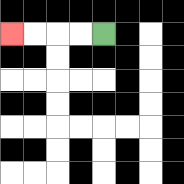{'start': '[4, 1]', 'end': '[0, 1]', 'path_directions': 'L,L,L,L', 'path_coordinates': '[[4, 1], [3, 1], [2, 1], [1, 1], [0, 1]]'}